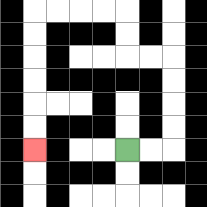{'start': '[5, 6]', 'end': '[1, 6]', 'path_directions': 'R,R,U,U,U,U,L,L,U,U,L,L,L,L,D,D,D,D,D,D', 'path_coordinates': '[[5, 6], [6, 6], [7, 6], [7, 5], [7, 4], [7, 3], [7, 2], [6, 2], [5, 2], [5, 1], [5, 0], [4, 0], [3, 0], [2, 0], [1, 0], [1, 1], [1, 2], [1, 3], [1, 4], [1, 5], [1, 6]]'}